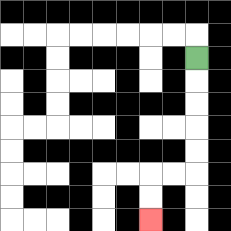{'start': '[8, 2]', 'end': '[6, 9]', 'path_directions': 'D,D,D,D,D,L,L,D,D', 'path_coordinates': '[[8, 2], [8, 3], [8, 4], [8, 5], [8, 6], [8, 7], [7, 7], [6, 7], [6, 8], [6, 9]]'}